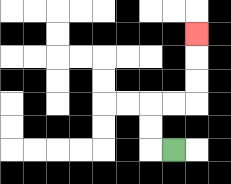{'start': '[7, 6]', 'end': '[8, 1]', 'path_directions': 'L,U,U,R,R,U,U,U', 'path_coordinates': '[[7, 6], [6, 6], [6, 5], [6, 4], [7, 4], [8, 4], [8, 3], [8, 2], [8, 1]]'}